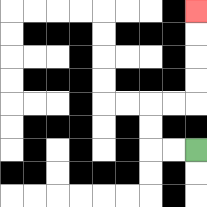{'start': '[8, 6]', 'end': '[8, 0]', 'path_directions': 'L,L,U,U,R,R,U,U,U,U', 'path_coordinates': '[[8, 6], [7, 6], [6, 6], [6, 5], [6, 4], [7, 4], [8, 4], [8, 3], [8, 2], [8, 1], [8, 0]]'}